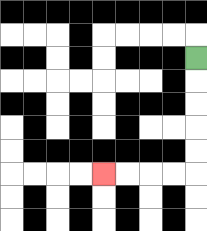{'start': '[8, 2]', 'end': '[4, 7]', 'path_directions': 'D,D,D,D,D,L,L,L,L', 'path_coordinates': '[[8, 2], [8, 3], [8, 4], [8, 5], [8, 6], [8, 7], [7, 7], [6, 7], [5, 7], [4, 7]]'}